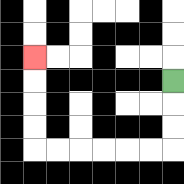{'start': '[7, 3]', 'end': '[1, 2]', 'path_directions': 'D,D,D,L,L,L,L,L,L,U,U,U,U', 'path_coordinates': '[[7, 3], [7, 4], [7, 5], [7, 6], [6, 6], [5, 6], [4, 6], [3, 6], [2, 6], [1, 6], [1, 5], [1, 4], [1, 3], [1, 2]]'}